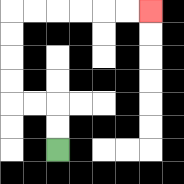{'start': '[2, 6]', 'end': '[6, 0]', 'path_directions': 'U,U,L,L,U,U,U,U,R,R,R,R,R,R', 'path_coordinates': '[[2, 6], [2, 5], [2, 4], [1, 4], [0, 4], [0, 3], [0, 2], [0, 1], [0, 0], [1, 0], [2, 0], [3, 0], [4, 0], [5, 0], [6, 0]]'}